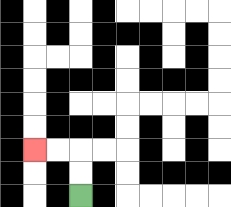{'start': '[3, 8]', 'end': '[1, 6]', 'path_directions': 'U,U,L,L', 'path_coordinates': '[[3, 8], [3, 7], [3, 6], [2, 6], [1, 6]]'}